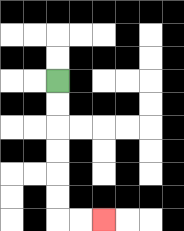{'start': '[2, 3]', 'end': '[4, 9]', 'path_directions': 'D,D,D,D,D,D,R,R', 'path_coordinates': '[[2, 3], [2, 4], [2, 5], [2, 6], [2, 7], [2, 8], [2, 9], [3, 9], [4, 9]]'}